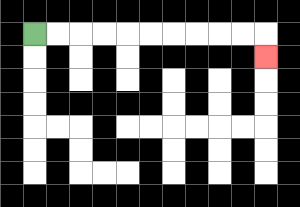{'start': '[1, 1]', 'end': '[11, 2]', 'path_directions': 'R,R,R,R,R,R,R,R,R,R,D', 'path_coordinates': '[[1, 1], [2, 1], [3, 1], [4, 1], [5, 1], [6, 1], [7, 1], [8, 1], [9, 1], [10, 1], [11, 1], [11, 2]]'}